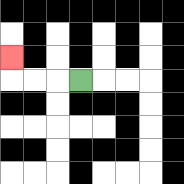{'start': '[3, 3]', 'end': '[0, 2]', 'path_directions': 'L,L,L,U', 'path_coordinates': '[[3, 3], [2, 3], [1, 3], [0, 3], [0, 2]]'}